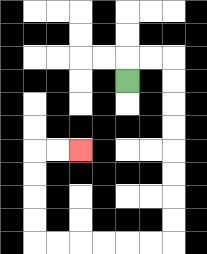{'start': '[5, 3]', 'end': '[3, 6]', 'path_directions': 'U,R,R,D,D,D,D,D,D,D,D,L,L,L,L,L,L,U,U,U,U,R,R', 'path_coordinates': '[[5, 3], [5, 2], [6, 2], [7, 2], [7, 3], [7, 4], [7, 5], [7, 6], [7, 7], [7, 8], [7, 9], [7, 10], [6, 10], [5, 10], [4, 10], [3, 10], [2, 10], [1, 10], [1, 9], [1, 8], [1, 7], [1, 6], [2, 6], [3, 6]]'}